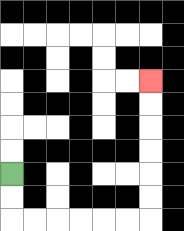{'start': '[0, 7]', 'end': '[6, 3]', 'path_directions': 'D,D,R,R,R,R,R,R,U,U,U,U,U,U', 'path_coordinates': '[[0, 7], [0, 8], [0, 9], [1, 9], [2, 9], [3, 9], [4, 9], [5, 9], [6, 9], [6, 8], [6, 7], [6, 6], [6, 5], [6, 4], [6, 3]]'}